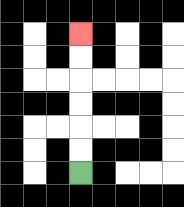{'start': '[3, 7]', 'end': '[3, 1]', 'path_directions': 'U,U,U,U,U,U', 'path_coordinates': '[[3, 7], [3, 6], [3, 5], [3, 4], [3, 3], [3, 2], [3, 1]]'}